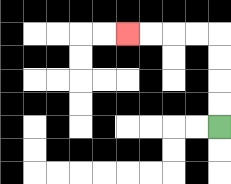{'start': '[9, 5]', 'end': '[5, 1]', 'path_directions': 'U,U,U,U,L,L,L,L', 'path_coordinates': '[[9, 5], [9, 4], [9, 3], [9, 2], [9, 1], [8, 1], [7, 1], [6, 1], [5, 1]]'}